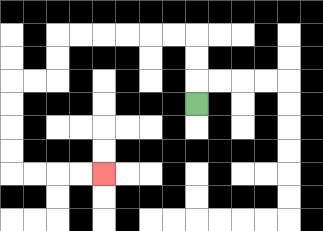{'start': '[8, 4]', 'end': '[4, 7]', 'path_directions': 'U,U,U,L,L,L,L,L,L,D,D,L,L,D,D,D,D,R,R,R,R', 'path_coordinates': '[[8, 4], [8, 3], [8, 2], [8, 1], [7, 1], [6, 1], [5, 1], [4, 1], [3, 1], [2, 1], [2, 2], [2, 3], [1, 3], [0, 3], [0, 4], [0, 5], [0, 6], [0, 7], [1, 7], [2, 7], [3, 7], [4, 7]]'}